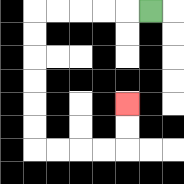{'start': '[6, 0]', 'end': '[5, 4]', 'path_directions': 'L,L,L,L,L,D,D,D,D,D,D,R,R,R,R,U,U', 'path_coordinates': '[[6, 0], [5, 0], [4, 0], [3, 0], [2, 0], [1, 0], [1, 1], [1, 2], [1, 3], [1, 4], [1, 5], [1, 6], [2, 6], [3, 6], [4, 6], [5, 6], [5, 5], [5, 4]]'}